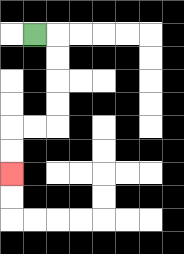{'start': '[1, 1]', 'end': '[0, 7]', 'path_directions': 'R,D,D,D,D,L,L,D,D', 'path_coordinates': '[[1, 1], [2, 1], [2, 2], [2, 3], [2, 4], [2, 5], [1, 5], [0, 5], [0, 6], [0, 7]]'}